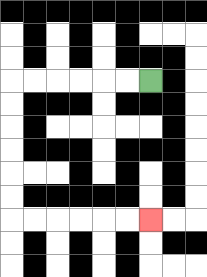{'start': '[6, 3]', 'end': '[6, 9]', 'path_directions': 'L,L,L,L,L,L,D,D,D,D,D,D,R,R,R,R,R,R', 'path_coordinates': '[[6, 3], [5, 3], [4, 3], [3, 3], [2, 3], [1, 3], [0, 3], [0, 4], [0, 5], [0, 6], [0, 7], [0, 8], [0, 9], [1, 9], [2, 9], [3, 9], [4, 9], [5, 9], [6, 9]]'}